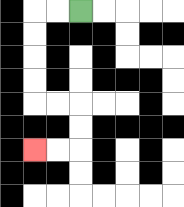{'start': '[3, 0]', 'end': '[1, 6]', 'path_directions': 'L,L,D,D,D,D,R,R,D,D,L,L', 'path_coordinates': '[[3, 0], [2, 0], [1, 0], [1, 1], [1, 2], [1, 3], [1, 4], [2, 4], [3, 4], [3, 5], [3, 6], [2, 6], [1, 6]]'}